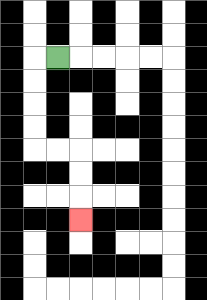{'start': '[2, 2]', 'end': '[3, 9]', 'path_directions': 'L,D,D,D,D,R,R,D,D,D', 'path_coordinates': '[[2, 2], [1, 2], [1, 3], [1, 4], [1, 5], [1, 6], [2, 6], [3, 6], [3, 7], [3, 8], [3, 9]]'}